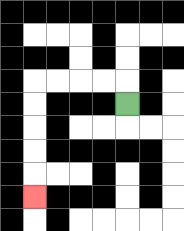{'start': '[5, 4]', 'end': '[1, 8]', 'path_directions': 'U,L,L,L,L,D,D,D,D,D', 'path_coordinates': '[[5, 4], [5, 3], [4, 3], [3, 3], [2, 3], [1, 3], [1, 4], [1, 5], [1, 6], [1, 7], [1, 8]]'}